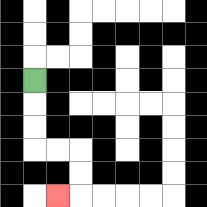{'start': '[1, 3]', 'end': '[2, 8]', 'path_directions': 'D,D,D,R,R,D,D,L', 'path_coordinates': '[[1, 3], [1, 4], [1, 5], [1, 6], [2, 6], [3, 6], [3, 7], [3, 8], [2, 8]]'}